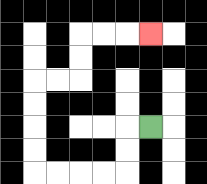{'start': '[6, 5]', 'end': '[6, 1]', 'path_directions': 'L,D,D,L,L,L,L,U,U,U,U,R,R,U,U,R,R,R', 'path_coordinates': '[[6, 5], [5, 5], [5, 6], [5, 7], [4, 7], [3, 7], [2, 7], [1, 7], [1, 6], [1, 5], [1, 4], [1, 3], [2, 3], [3, 3], [3, 2], [3, 1], [4, 1], [5, 1], [6, 1]]'}